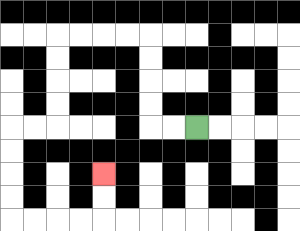{'start': '[8, 5]', 'end': '[4, 7]', 'path_directions': 'L,L,U,U,U,U,L,L,L,L,D,D,D,D,L,L,D,D,D,D,R,R,R,R,U,U', 'path_coordinates': '[[8, 5], [7, 5], [6, 5], [6, 4], [6, 3], [6, 2], [6, 1], [5, 1], [4, 1], [3, 1], [2, 1], [2, 2], [2, 3], [2, 4], [2, 5], [1, 5], [0, 5], [0, 6], [0, 7], [0, 8], [0, 9], [1, 9], [2, 9], [3, 9], [4, 9], [4, 8], [4, 7]]'}